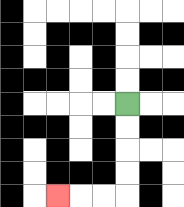{'start': '[5, 4]', 'end': '[2, 8]', 'path_directions': 'D,D,D,D,L,L,L', 'path_coordinates': '[[5, 4], [5, 5], [5, 6], [5, 7], [5, 8], [4, 8], [3, 8], [2, 8]]'}